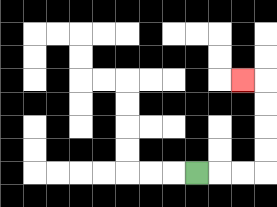{'start': '[8, 7]', 'end': '[10, 3]', 'path_directions': 'R,R,R,U,U,U,U,L', 'path_coordinates': '[[8, 7], [9, 7], [10, 7], [11, 7], [11, 6], [11, 5], [11, 4], [11, 3], [10, 3]]'}